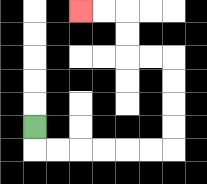{'start': '[1, 5]', 'end': '[3, 0]', 'path_directions': 'D,R,R,R,R,R,R,U,U,U,U,L,L,U,U,L,L', 'path_coordinates': '[[1, 5], [1, 6], [2, 6], [3, 6], [4, 6], [5, 6], [6, 6], [7, 6], [7, 5], [7, 4], [7, 3], [7, 2], [6, 2], [5, 2], [5, 1], [5, 0], [4, 0], [3, 0]]'}